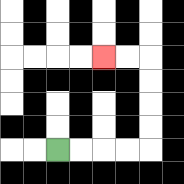{'start': '[2, 6]', 'end': '[4, 2]', 'path_directions': 'R,R,R,R,U,U,U,U,L,L', 'path_coordinates': '[[2, 6], [3, 6], [4, 6], [5, 6], [6, 6], [6, 5], [6, 4], [6, 3], [6, 2], [5, 2], [4, 2]]'}